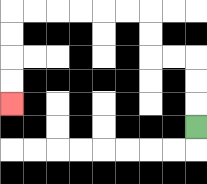{'start': '[8, 5]', 'end': '[0, 4]', 'path_directions': 'U,U,U,L,L,U,U,L,L,L,L,L,L,D,D,D,D', 'path_coordinates': '[[8, 5], [8, 4], [8, 3], [8, 2], [7, 2], [6, 2], [6, 1], [6, 0], [5, 0], [4, 0], [3, 0], [2, 0], [1, 0], [0, 0], [0, 1], [0, 2], [0, 3], [0, 4]]'}